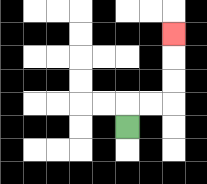{'start': '[5, 5]', 'end': '[7, 1]', 'path_directions': 'U,R,R,U,U,U', 'path_coordinates': '[[5, 5], [5, 4], [6, 4], [7, 4], [7, 3], [7, 2], [7, 1]]'}